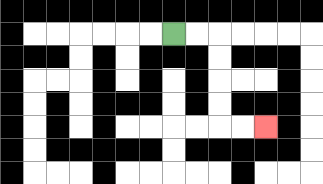{'start': '[7, 1]', 'end': '[11, 5]', 'path_directions': 'R,R,D,D,D,D,R,R', 'path_coordinates': '[[7, 1], [8, 1], [9, 1], [9, 2], [9, 3], [9, 4], [9, 5], [10, 5], [11, 5]]'}